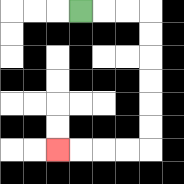{'start': '[3, 0]', 'end': '[2, 6]', 'path_directions': 'R,R,R,D,D,D,D,D,D,L,L,L,L', 'path_coordinates': '[[3, 0], [4, 0], [5, 0], [6, 0], [6, 1], [6, 2], [6, 3], [6, 4], [6, 5], [6, 6], [5, 6], [4, 6], [3, 6], [2, 6]]'}